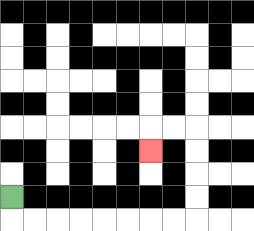{'start': '[0, 8]', 'end': '[6, 6]', 'path_directions': 'D,R,R,R,R,R,R,R,R,U,U,U,U,L,L,D', 'path_coordinates': '[[0, 8], [0, 9], [1, 9], [2, 9], [3, 9], [4, 9], [5, 9], [6, 9], [7, 9], [8, 9], [8, 8], [8, 7], [8, 6], [8, 5], [7, 5], [6, 5], [6, 6]]'}